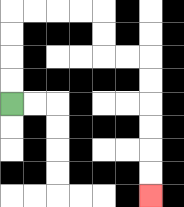{'start': '[0, 4]', 'end': '[6, 8]', 'path_directions': 'U,U,U,U,R,R,R,R,D,D,R,R,D,D,D,D,D,D', 'path_coordinates': '[[0, 4], [0, 3], [0, 2], [0, 1], [0, 0], [1, 0], [2, 0], [3, 0], [4, 0], [4, 1], [4, 2], [5, 2], [6, 2], [6, 3], [6, 4], [6, 5], [6, 6], [6, 7], [6, 8]]'}